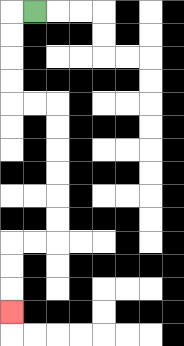{'start': '[1, 0]', 'end': '[0, 13]', 'path_directions': 'L,D,D,D,D,R,R,D,D,D,D,D,D,L,L,D,D,D', 'path_coordinates': '[[1, 0], [0, 0], [0, 1], [0, 2], [0, 3], [0, 4], [1, 4], [2, 4], [2, 5], [2, 6], [2, 7], [2, 8], [2, 9], [2, 10], [1, 10], [0, 10], [0, 11], [0, 12], [0, 13]]'}